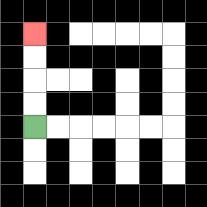{'start': '[1, 5]', 'end': '[1, 1]', 'path_directions': 'U,U,U,U', 'path_coordinates': '[[1, 5], [1, 4], [1, 3], [1, 2], [1, 1]]'}